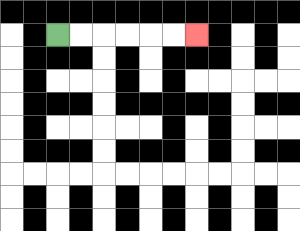{'start': '[2, 1]', 'end': '[8, 1]', 'path_directions': 'R,R,R,R,R,R', 'path_coordinates': '[[2, 1], [3, 1], [4, 1], [5, 1], [6, 1], [7, 1], [8, 1]]'}